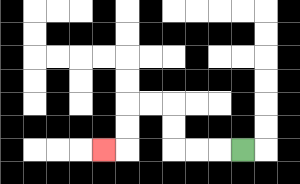{'start': '[10, 6]', 'end': '[4, 6]', 'path_directions': 'L,L,L,U,U,L,L,D,D,L', 'path_coordinates': '[[10, 6], [9, 6], [8, 6], [7, 6], [7, 5], [7, 4], [6, 4], [5, 4], [5, 5], [5, 6], [4, 6]]'}